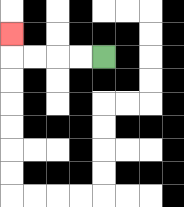{'start': '[4, 2]', 'end': '[0, 1]', 'path_directions': 'L,L,L,L,U', 'path_coordinates': '[[4, 2], [3, 2], [2, 2], [1, 2], [0, 2], [0, 1]]'}